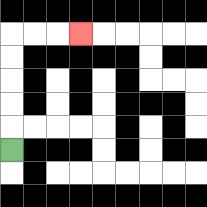{'start': '[0, 6]', 'end': '[3, 1]', 'path_directions': 'U,U,U,U,U,R,R,R', 'path_coordinates': '[[0, 6], [0, 5], [0, 4], [0, 3], [0, 2], [0, 1], [1, 1], [2, 1], [3, 1]]'}